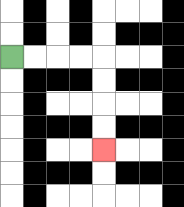{'start': '[0, 2]', 'end': '[4, 6]', 'path_directions': 'R,R,R,R,D,D,D,D', 'path_coordinates': '[[0, 2], [1, 2], [2, 2], [3, 2], [4, 2], [4, 3], [4, 4], [4, 5], [4, 6]]'}